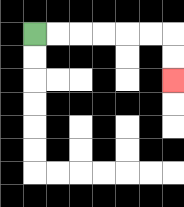{'start': '[1, 1]', 'end': '[7, 3]', 'path_directions': 'R,R,R,R,R,R,D,D', 'path_coordinates': '[[1, 1], [2, 1], [3, 1], [4, 1], [5, 1], [6, 1], [7, 1], [7, 2], [7, 3]]'}